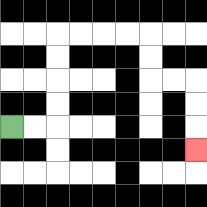{'start': '[0, 5]', 'end': '[8, 6]', 'path_directions': 'R,R,U,U,U,U,R,R,R,R,D,D,R,R,D,D,D', 'path_coordinates': '[[0, 5], [1, 5], [2, 5], [2, 4], [2, 3], [2, 2], [2, 1], [3, 1], [4, 1], [5, 1], [6, 1], [6, 2], [6, 3], [7, 3], [8, 3], [8, 4], [8, 5], [8, 6]]'}